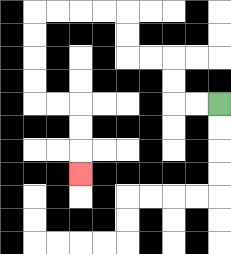{'start': '[9, 4]', 'end': '[3, 7]', 'path_directions': 'L,L,U,U,L,L,U,U,L,L,L,L,D,D,D,D,R,R,D,D,D', 'path_coordinates': '[[9, 4], [8, 4], [7, 4], [7, 3], [7, 2], [6, 2], [5, 2], [5, 1], [5, 0], [4, 0], [3, 0], [2, 0], [1, 0], [1, 1], [1, 2], [1, 3], [1, 4], [2, 4], [3, 4], [3, 5], [3, 6], [3, 7]]'}